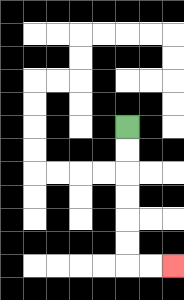{'start': '[5, 5]', 'end': '[7, 11]', 'path_directions': 'D,D,D,D,D,D,R,R', 'path_coordinates': '[[5, 5], [5, 6], [5, 7], [5, 8], [5, 9], [5, 10], [5, 11], [6, 11], [7, 11]]'}